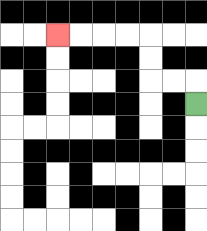{'start': '[8, 4]', 'end': '[2, 1]', 'path_directions': 'U,L,L,U,U,L,L,L,L', 'path_coordinates': '[[8, 4], [8, 3], [7, 3], [6, 3], [6, 2], [6, 1], [5, 1], [4, 1], [3, 1], [2, 1]]'}